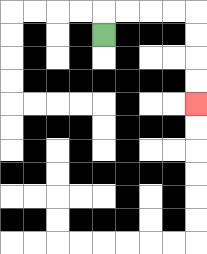{'start': '[4, 1]', 'end': '[8, 4]', 'path_directions': 'U,R,R,R,R,D,D,D,D', 'path_coordinates': '[[4, 1], [4, 0], [5, 0], [6, 0], [7, 0], [8, 0], [8, 1], [8, 2], [8, 3], [8, 4]]'}